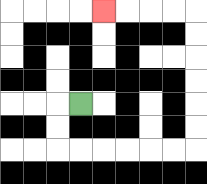{'start': '[3, 4]', 'end': '[4, 0]', 'path_directions': 'L,D,D,R,R,R,R,R,R,U,U,U,U,U,U,L,L,L,L', 'path_coordinates': '[[3, 4], [2, 4], [2, 5], [2, 6], [3, 6], [4, 6], [5, 6], [6, 6], [7, 6], [8, 6], [8, 5], [8, 4], [8, 3], [8, 2], [8, 1], [8, 0], [7, 0], [6, 0], [5, 0], [4, 0]]'}